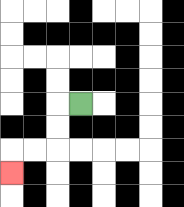{'start': '[3, 4]', 'end': '[0, 7]', 'path_directions': 'L,D,D,L,L,D', 'path_coordinates': '[[3, 4], [2, 4], [2, 5], [2, 6], [1, 6], [0, 6], [0, 7]]'}